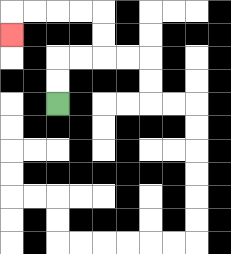{'start': '[2, 4]', 'end': '[0, 1]', 'path_directions': 'U,U,R,R,U,U,L,L,L,L,D', 'path_coordinates': '[[2, 4], [2, 3], [2, 2], [3, 2], [4, 2], [4, 1], [4, 0], [3, 0], [2, 0], [1, 0], [0, 0], [0, 1]]'}